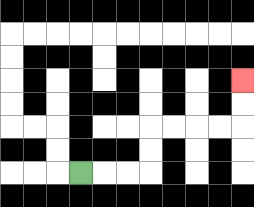{'start': '[3, 7]', 'end': '[10, 3]', 'path_directions': 'R,R,R,U,U,R,R,R,R,U,U', 'path_coordinates': '[[3, 7], [4, 7], [5, 7], [6, 7], [6, 6], [6, 5], [7, 5], [8, 5], [9, 5], [10, 5], [10, 4], [10, 3]]'}